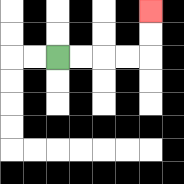{'start': '[2, 2]', 'end': '[6, 0]', 'path_directions': 'R,R,R,R,U,U', 'path_coordinates': '[[2, 2], [3, 2], [4, 2], [5, 2], [6, 2], [6, 1], [6, 0]]'}